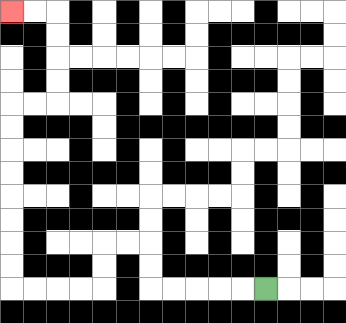{'start': '[11, 12]', 'end': '[0, 0]', 'path_directions': 'L,L,L,L,L,U,U,L,L,D,D,L,L,L,L,U,U,U,U,U,U,U,U,R,R,U,U,U,U,L,L', 'path_coordinates': '[[11, 12], [10, 12], [9, 12], [8, 12], [7, 12], [6, 12], [6, 11], [6, 10], [5, 10], [4, 10], [4, 11], [4, 12], [3, 12], [2, 12], [1, 12], [0, 12], [0, 11], [0, 10], [0, 9], [0, 8], [0, 7], [0, 6], [0, 5], [0, 4], [1, 4], [2, 4], [2, 3], [2, 2], [2, 1], [2, 0], [1, 0], [0, 0]]'}